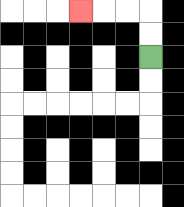{'start': '[6, 2]', 'end': '[3, 0]', 'path_directions': 'U,U,L,L,L', 'path_coordinates': '[[6, 2], [6, 1], [6, 0], [5, 0], [4, 0], [3, 0]]'}